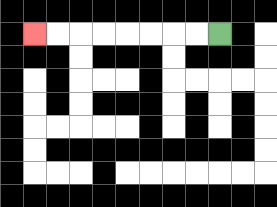{'start': '[9, 1]', 'end': '[1, 1]', 'path_directions': 'L,L,L,L,L,L,L,L', 'path_coordinates': '[[9, 1], [8, 1], [7, 1], [6, 1], [5, 1], [4, 1], [3, 1], [2, 1], [1, 1]]'}